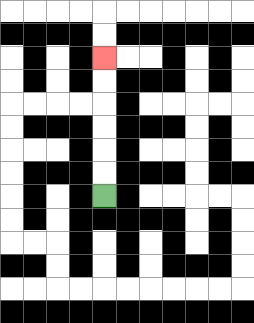{'start': '[4, 8]', 'end': '[4, 2]', 'path_directions': 'U,U,U,U,U,U', 'path_coordinates': '[[4, 8], [4, 7], [4, 6], [4, 5], [4, 4], [4, 3], [4, 2]]'}